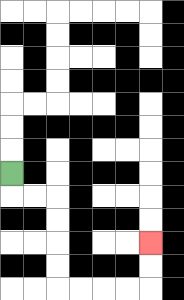{'start': '[0, 7]', 'end': '[6, 10]', 'path_directions': 'D,R,R,D,D,D,D,R,R,R,R,U,U', 'path_coordinates': '[[0, 7], [0, 8], [1, 8], [2, 8], [2, 9], [2, 10], [2, 11], [2, 12], [3, 12], [4, 12], [5, 12], [6, 12], [6, 11], [6, 10]]'}